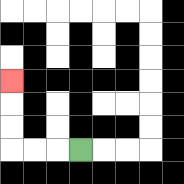{'start': '[3, 6]', 'end': '[0, 3]', 'path_directions': 'L,L,L,U,U,U', 'path_coordinates': '[[3, 6], [2, 6], [1, 6], [0, 6], [0, 5], [0, 4], [0, 3]]'}